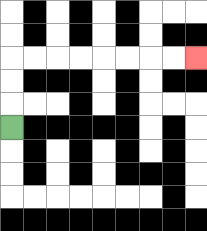{'start': '[0, 5]', 'end': '[8, 2]', 'path_directions': 'U,U,U,R,R,R,R,R,R,R,R', 'path_coordinates': '[[0, 5], [0, 4], [0, 3], [0, 2], [1, 2], [2, 2], [3, 2], [4, 2], [5, 2], [6, 2], [7, 2], [8, 2]]'}